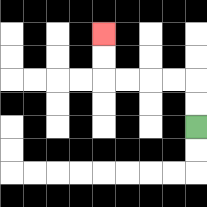{'start': '[8, 5]', 'end': '[4, 1]', 'path_directions': 'U,U,L,L,L,L,U,U', 'path_coordinates': '[[8, 5], [8, 4], [8, 3], [7, 3], [6, 3], [5, 3], [4, 3], [4, 2], [4, 1]]'}